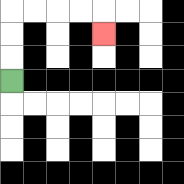{'start': '[0, 3]', 'end': '[4, 1]', 'path_directions': 'U,U,U,R,R,R,R,D', 'path_coordinates': '[[0, 3], [0, 2], [0, 1], [0, 0], [1, 0], [2, 0], [3, 0], [4, 0], [4, 1]]'}